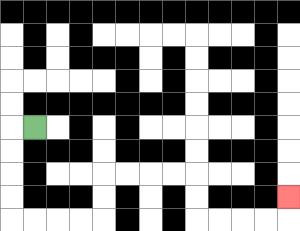{'start': '[1, 5]', 'end': '[12, 8]', 'path_directions': 'L,D,D,D,D,R,R,R,R,U,U,R,R,R,R,D,D,R,R,R,R,U', 'path_coordinates': '[[1, 5], [0, 5], [0, 6], [0, 7], [0, 8], [0, 9], [1, 9], [2, 9], [3, 9], [4, 9], [4, 8], [4, 7], [5, 7], [6, 7], [7, 7], [8, 7], [8, 8], [8, 9], [9, 9], [10, 9], [11, 9], [12, 9], [12, 8]]'}